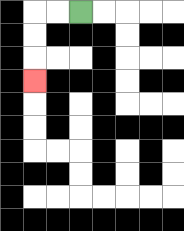{'start': '[3, 0]', 'end': '[1, 3]', 'path_directions': 'L,L,D,D,D', 'path_coordinates': '[[3, 0], [2, 0], [1, 0], [1, 1], [1, 2], [1, 3]]'}